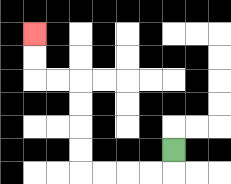{'start': '[7, 6]', 'end': '[1, 1]', 'path_directions': 'D,L,L,L,L,U,U,U,U,L,L,U,U', 'path_coordinates': '[[7, 6], [7, 7], [6, 7], [5, 7], [4, 7], [3, 7], [3, 6], [3, 5], [3, 4], [3, 3], [2, 3], [1, 3], [1, 2], [1, 1]]'}